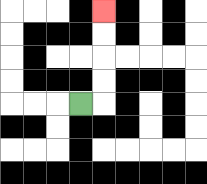{'start': '[3, 4]', 'end': '[4, 0]', 'path_directions': 'R,U,U,U,U', 'path_coordinates': '[[3, 4], [4, 4], [4, 3], [4, 2], [4, 1], [4, 0]]'}